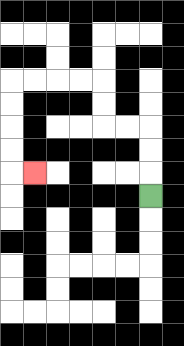{'start': '[6, 8]', 'end': '[1, 7]', 'path_directions': 'U,U,U,L,L,U,U,L,L,L,L,D,D,D,D,R', 'path_coordinates': '[[6, 8], [6, 7], [6, 6], [6, 5], [5, 5], [4, 5], [4, 4], [4, 3], [3, 3], [2, 3], [1, 3], [0, 3], [0, 4], [0, 5], [0, 6], [0, 7], [1, 7]]'}